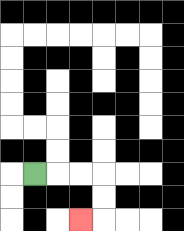{'start': '[1, 7]', 'end': '[3, 9]', 'path_directions': 'R,R,R,D,D,L', 'path_coordinates': '[[1, 7], [2, 7], [3, 7], [4, 7], [4, 8], [4, 9], [3, 9]]'}